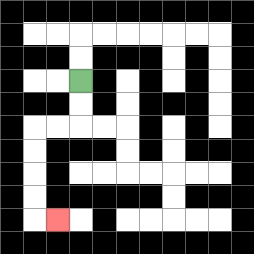{'start': '[3, 3]', 'end': '[2, 9]', 'path_directions': 'D,D,L,L,D,D,D,D,R', 'path_coordinates': '[[3, 3], [3, 4], [3, 5], [2, 5], [1, 5], [1, 6], [1, 7], [1, 8], [1, 9], [2, 9]]'}